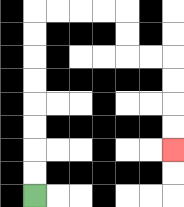{'start': '[1, 8]', 'end': '[7, 6]', 'path_directions': 'U,U,U,U,U,U,U,U,R,R,R,R,D,D,R,R,D,D,D,D', 'path_coordinates': '[[1, 8], [1, 7], [1, 6], [1, 5], [1, 4], [1, 3], [1, 2], [1, 1], [1, 0], [2, 0], [3, 0], [4, 0], [5, 0], [5, 1], [5, 2], [6, 2], [7, 2], [7, 3], [7, 4], [7, 5], [7, 6]]'}